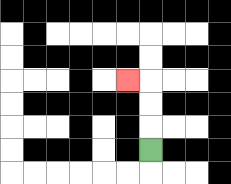{'start': '[6, 6]', 'end': '[5, 3]', 'path_directions': 'U,U,U,L', 'path_coordinates': '[[6, 6], [6, 5], [6, 4], [6, 3], [5, 3]]'}